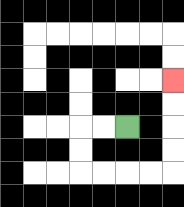{'start': '[5, 5]', 'end': '[7, 3]', 'path_directions': 'L,L,D,D,R,R,R,R,U,U,U,U', 'path_coordinates': '[[5, 5], [4, 5], [3, 5], [3, 6], [3, 7], [4, 7], [5, 7], [6, 7], [7, 7], [7, 6], [7, 5], [7, 4], [7, 3]]'}